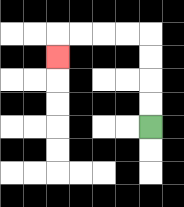{'start': '[6, 5]', 'end': '[2, 2]', 'path_directions': 'U,U,U,U,L,L,L,L,D', 'path_coordinates': '[[6, 5], [6, 4], [6, 3], [6, 2], [6, 1], [5, 1], [4, 1], [3, 1], [2, 1], [2, 2]]'}